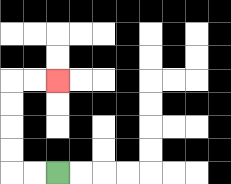{'start': '[2, 7]', 'end': '[2, 3]', 'path_directions': 'L,L,U,U,U,U,R,R', 'path_coordinates': '[[2, 7], [1, 7], [0, 7], [0, 6], [0, 5], [0, 4], [0, 3], [1, 3], [2, 3]]'}